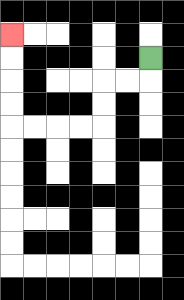{'start': '[6, 2]', 'end': '[0, 1]', 'path_directions': 'D,L,L,D,D,L,L,L,L,U,U,U,U', 'path_coordinates': '[[6, 2], [6, 3], [5, 3], [4, 3], [4, 4], [4, 5], [3, 5], [2, 5], [1, 5], [0, 5], [0, 4], [0, 3], [0, 2], [0, 1]]'}